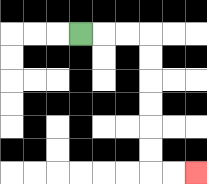{'start': '[3, 1]', 'end': '[8, 7]', 'path_directions': 'R,R,R,D,D,D,D,D,D,R,R', 'path_coordinates': '[[3, 1], [4, 1], [5, 1], [6, 1], [6, 2], [6, 3], [6, 4], [6, 5], [6, 6], [6, 7], [7, 7], [8, 7]]'}